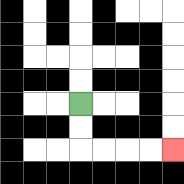{'start': '[3, 4]', 'end': '[7, 6]', 'path_directions': 'D,D,R,R,R,R', 'path_coordinates': '[[3, 4], [3, 5], [3, 6], [4, 6], [5, 6], [6, 6], [7, 6]]'}